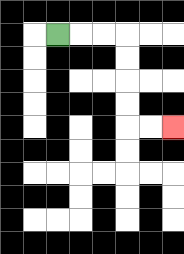{'start': '[2, 1]', 'end': '[7, 5]', 'path_directions': 'R,R,R,D,D,D,D,R,R', 'path_coordinates': '[[2, 1], [3, 1], [4, 1], [5, 1], [5, 2], [5, 3], [5, 4], [5, 5], [6, 5], [7, 5]]'}